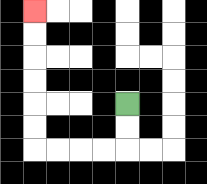{'start': '[5, 4]', 'end': '[1, 0]', 'path_directions': 'D,D,L,L,L,L,U,U,U,U,U,U', 'path_coordinates': '[[5, 4], [5, 5], [5, 6], [4, 6], [3, 6], [2, 6], [1, 6], [1, 5], [1, 4], [1, 3], [1, 2], [1, 1], [1, 0]]'}